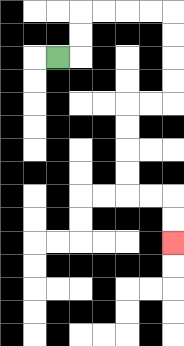{'start': '[2, 2]', 'end': '[7, 10]', 'path_directions': 'R,U,U,R,R,R,R,D,D,D,D,L,L,D,D,D,D,R,R,D,D', 'path_coordinates': '[[2, 2], [3, 2], [3, 1], [3, 0], [4, 0], [5, 0], [6, 0], [7, 0], [7, 1], [7, 2], [7, 3], [7, 4], [6, 4], [5, 4], [5, 5], [5, 6], [5, 7], [5, 8], [6, 8], [7, 8], [7, 9], [7, 10]]'}